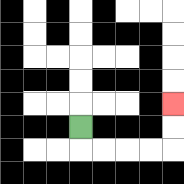{'start': '[3, 5]', 'end': '[7, 4]', 'path_directions': 'D,R,R,R,R,U,U', 'path_coordinates': '[[3, 5], [3, 6], [4, 6], [5, 6], [6, 6], [7, 6], [7, 5], [7, 4]]'}